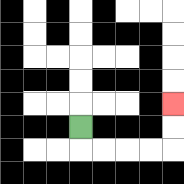{'start': '[3, 5]', 'end': '[7, 4]', 'path_directions': 'D,R,R,R,R,U,U', 'path_coordinates': '[[3, 5], [3, 6], [4, 6], [5, 6], [6, 6], [7, 6], [7, 5], [7, 4]]'}